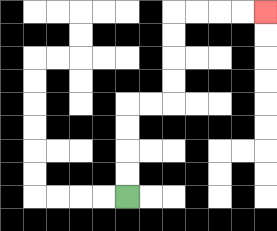{'start': '[5, 8]', 'end': '[11, 0]', 'path_directions': 'U,U,U,U,R,R,U,U,U,U,R,R,R,R', 'path_coordinates': '[[5, 8], [5, 7], [5, 6], [5, 5], [5, 4], [6, 4], [7, 4], [7, 3], [7, 2], [7, 1], [7, 0], [8, 0], [9, 0], [10, 0], [11, 0]]'}